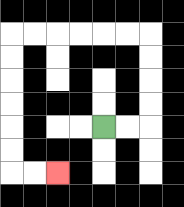{'start': '[4, 5]', 'end': '[2, 7]', 'path_directions': 'R,R,U,U,U,U,L,L,L,L,L,L,D,D,D,D,D,D,R,R', 'path_coordinates': '[[4, 5], [5, 5], [6, 5], [6, 4], [6, 3], [6, 2], [6, 1], [5, 1], [4, 1], [3, 1], [2, 1], [1, 1], [0, 1], [0, 2], [0, 3], [0, 4], [0, 5], [0, 6], [0, 7], [1, 7], [2, 7]]'}